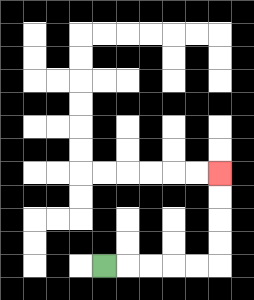{'start': '[4, 11]', 'end': '[9, 7]', 'path_directions': 'R,R,R,R,R,U,U,U,U', 'path_coordinates': '[[4, 11], [5, 11], [6, 11], [7, 11], [8, 11], [9, 11], [9, 10], [9, 9], [9, 8], [9, 7]]'}